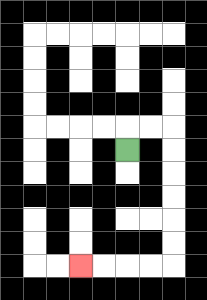{'start': '[5, 6]', 'end': '[3, 11]', 'path_directions': 'U,R,R,D,D,D,D,D,D,L,L,L,L', 'path_coordinates': '[[5, 6], [5, 5], [6, 5], [7, 5], [7, 6], [7, 7], [7, 8], [7, 9], [7, 10], [7, 11], [6, 11], [5, 11], [4, 11], [3, 11]]'}